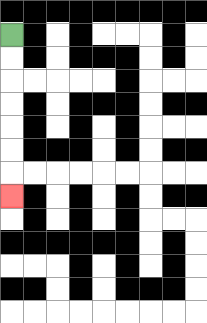{'start': '[0, 1]', 'end': '[0, 8]', 'path_directions': 'D,D,D,D,D,D,D', 'path_coordinates': '[[0, 1], [0, 2], [0, 3], [0, 4], [0, 5], [0, 6], [0, 7], [0, 8]]'}